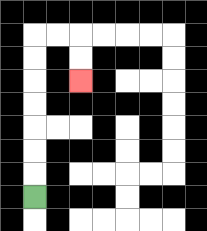{'start': '[1, 8]', 'end': '[3, 3]', 'path_directions': 'U,U,U,U,U,U,U,R,R,D,D', 'path_coordinates': '[[1, 8], [1, 7], [1, 6], [1, 5], [1, 4], [1, 3], [1, 2], [1, 1], [2, 1], [3, 1], [3, 2], [3, 3]]'}